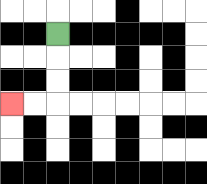{'start': '[2, 1]', 'end': '[0, 4]', 'path_directions': 'D,D,D,L,L', 'path_coordinates': '[[2, 1], [2, 2], [2, 3], [2, 4], [1, 4], [0, 4]]'}